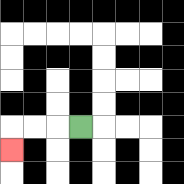{'start': '[3, 5]', 'end': '[0, 6]', 'path_directions': 'L,L,L,D', 'path_coordinates': '[[3, 5], [2, 5], [1, 5], [0, 5], [0, 6]]'}